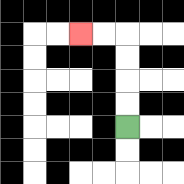{'start': '[5, 5]', 'end': '[3, 1]', 'path_directions': 'U,U,U,U,L,L', 'path_coordinates': '[[5, 5], [5, 4], [5, 3], [5, 2], [5, 1], [4, 1], [3, 1]]'}